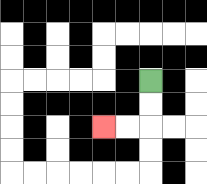{'start': '[6, 3]', 'end': '[4, 5]', 'path_directions': 'D,D,L,L', 'path_coordinates': '[[6, 3], [6, 4], [6, 5], [5, 5], [4, 5]]'}